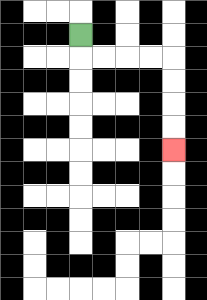{'start': '[3, 1]', 'end': '[7, 6]', 'path_directions': 'D,R,R,R,R,D,D,D,D', 'path_coordinates': '[[3, 1], [3, 2], [4, 2], [5, 2], [6, 2], [7, 2], [7, 3], [7, 4], [7, 5], [7, 6]]'}